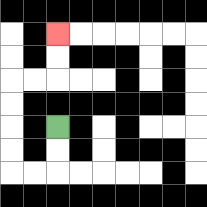{'start': '[2, 5]', 'end': '[2, 1]', 'path_directions': 'D,D,L,L,U,U,U,U,R,R,U,U', 'path_coordinates': '[[2, 5], [2, 6], [2, 7], [1, 7], [0, 7], [0, 6], [0, 5], [0, 4], [0, 3], [1, 3], [2, 3], [2, 2], [2, 1]]'}